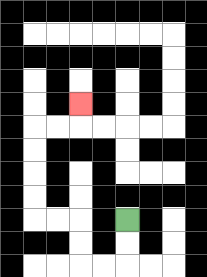{'start': '[5, 9]', 'end': '[3, 4]', 'path_directions': 'D,D,L,L,U,U,L,L,U,U,U,U,R,R,U', 'path_coordinates': '[[5, 9], [5, 10], [5, 11], [4, 11], [3, 11], [3, 10], [3, 9], [2, 9], [1, 9], [1, 8], [1, 7], [1, 6], [1, 5], [2, 5], [3, 5], [3, 4]]'}